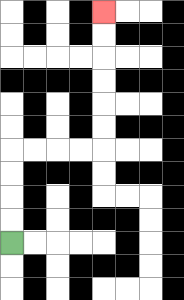{'start': '[0, 10]', 'end': '[4, 0]', 'path_directions': 'U,U,U,U,R,R,R,R,U,U,U,U,U,U', 'path_coordinates': '[[0, 10], [0, 9], [0, 8], [0, 7], [0, 6], [1, 6], [2, 6], [3, 6], [4, 6], [4, 5], [4, 4], [4, 3], [4, 2], [4, 1], [4, 0]]'}